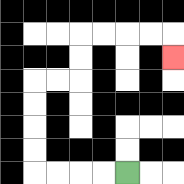{'start': '[5, 7]', 'end': '[7, 2]', 'path_directions': 'L,L,L,L,U,U,U,U,R,R,U,U,R,R,R,R,D', 'path_coordinates': '[[5, 7], [4, 7], [3, 7], [2, 7], [1, 7], [1, 6], [1, 5], [1, 4], [1, 3], [2, 3], [3, 3], [3, 2], [3, 1], [4, 1], [5, 1], [6, 1], [7, 1], [7, 2]]'}